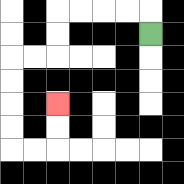{'start': '[6, 1]', 'end': '[2, 4]', 'path_directions': 'U,L,L,L,L,D,D,L,L,D,D,D,D,R,R,U,U', 'path_coordinates': '[[6, 1], [6, 0], [5, 0], [4, 0], [3, 0], [2, 0], [2, 1], [2, 2], [1, 2], [0, 2], [0, 3], [0, 4], [0, 5], [0, 6], [1, 6], [2, 6], [2, 5], [2, 4]]'}